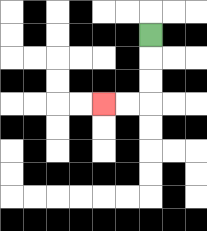{'start': '[6, 1]', 'end': '[4, 4]', 'path_directions': 'D,D,D,L,L', 'path_coordinates': '[[6, 1], [6, 2], [6, 3], [6, 4], [5, 4], [4, 4]]'}